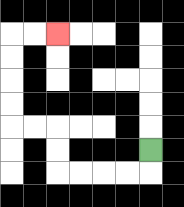{'start': '[6, 6]', 'end': '[2, 1]', 'path_directions': 'D,L,L,L,L,U,U,L,L,U,U,U,U,R,R', 'path_coordinates': '[[6, 6], [6, 7], [5, 7], [4, 7], [3, 7], [2, 7], [2, 6], [2, 5], [1, 5], [0, 5], [0, 4], [0, 3], [0, 2], [0, 1], [1, 1], [2, 1]]'}